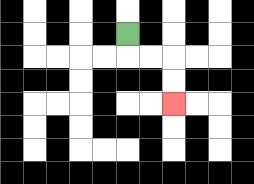{'start': '[5, 1]', 'end': '[7, 4]', 'path_directions': 'D,R,R,D,D', 'path_coordinates': '[[5, 1], [5, 2], [6, 2], [7, 2], [7, 3], [7, 4]]'}